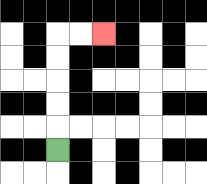{'start': '[2, 6]', 'end': '[4, 1]', 'path_directions': 'U,U,U,U,U,R,R', 'path_coordinates': '[[2, 6], [2, 5], [2, 4], [2, 3], [2, 2], [2, 1], [3, 1], [4, 1]]'}